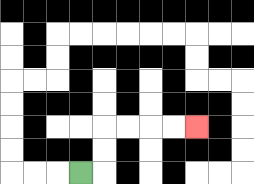{'start': '[3, 7]', 'end': '[8, 5]', 'path_directions': 'R,U,U,R,R,R,R', 'path_coordinates': '[[3, 7], [4, 7], [4, 6], [4, 5], [5, 5], [6, 5], [7, 5], [8, 5]]'}